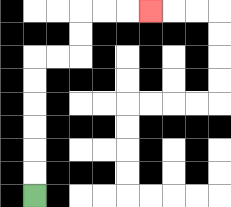{'start': '[1, 8]', 'end': '[6, 0]', 'path_directions': 'U,U,U,U,U,U,R,R,U,U,R,R,R', 'path_coordinates': '[[1, 8], [1, 7], [1, 6], [1, 5], [1, 4], [1, 3], [1, 2], [2, 2], [3, 2], [3, 1], [3, 0], [4, 0], [5, 0], [6, 0]]'}